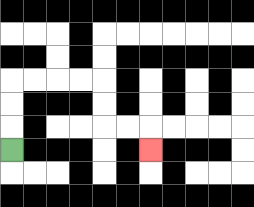{'start': '[0, 6]', 'end': '[6, 6]', 'path_directions': 'U,U,U,R,R,R,R,D,D,R,R,D', 'path_coordinates': '[[0, 6], [0, 5], [0, 4], [0, 3], [1, 3], [2, 3], [3, 3], [4, 3], [4, 4], [4, 5], [5, 5], [6, 5], [6, 6]]'}